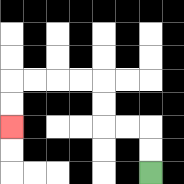{'start': '[6, 7]', 'end': '[0, 5]', 'path_directions': 'U,U,L,L,U,U,L,L,L,L,D,D', 'path_coordinates': '[[6, 7], [6, 6], [6, 5], [5, 5], [4, 5], [4, 4], [4, 3], [3, 3], [2, 3], [1, 3], [0, 3], [0, 4], [0, 5]]'}